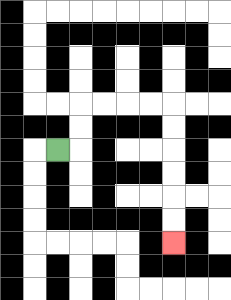{'start': '[2, 6]', 'end': '[7, 10]', 'path_directions': 'R,U,U,R,R,R,R,D,D,D,D,D,D', 'path_coordinates': '[[2, 6], [3, 6], [3, 5], [3, 4], [4, 4], [5, 4], [6, 4], [7, 4], [7, 5], [7, 6], [7, 7], [7, 8], [7, 9], [7, 10]]'}